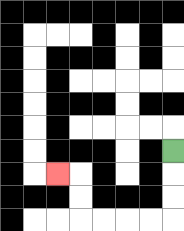{'start': '[7, 6]', 'end': '[2, 7]', 'path_directions': 'D,D,D,L,L,L,L,U,U,L', 'path_coordinates': '[[7, 6], [7, 7], [7, 8], [7, 9], [6, 9], [5, 9], [4, 9], [3, 9], [3, 8], [3, 7], [2, 7]]'}